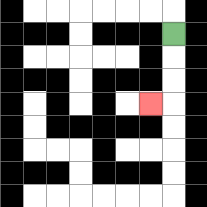{'start': '[7, 1]', 'end': '[6, 4]', 'path_directions': 'D,D,D,L', 'path_coordinates': '[[7, 1], [7, 2], [7, 3], [7, 4], [6, 4]]'}